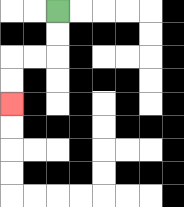{'start': '[2, 0]', 'end': '[0, 4]', 'path_directions': 'D,D,L,L,D,D', 'path_coordinates': '[[2, 0], [2, 1], [2, 2], [1, 2], [0, 2], [0, 3], [0, 4]]'}